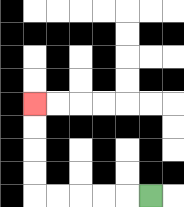{'start': '[6, 8]', 'end': '[1, 4]', 'path_directions': 'L,L,L,L,L,U,U,U,U', 'path_coordinates': '[[6, 8], [5, 8], [4, 8], [3, 8], [2, 8], [1, 8], [1, 7], [1, 6], [1, 5], [1, 4]]'}